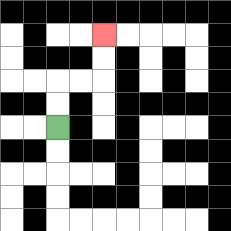{'start': '[2, 5]', 'end': '[4, 1]', 'path_directions': 'U,U,R,R,U,U', 'path_coordinates': '[[2, 5], [2, 4], [2, 3], [3, 3], [4, 3], [4, 2], [4, 1]]'}